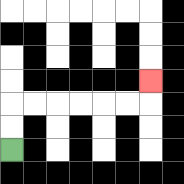{'start': '[0, 6]', 'end': '[6, 3]', 'path_directions': 'U,U,R,R,R,R,R,R,U', 'path_coordinates': '[[0, 6], [0, 5], [0, 4], [1, 4], [2, 4], [3, 4], [4, 4], [5, 4], [6, 4], [6, 3]]'}